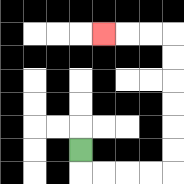{'start': '[3, 6]', 'end': '[4, 1]', 'path_directions': 'D,R,R,R,R,U,U,U,U,U,U,L,L,L', 'path_coordinates': '[[3, 6], [3, 7], [4, 7], [5, 7], [6, 7], [7, 7], [7, 6], [7, 5], [7, 4], [7, 3], [7, 2], [7, 1], [6, 1], [5, 1], [4, 1]]'}